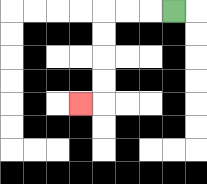{'start': '[7, 0]', 'end': '[3, 4]', 'path_directions': 'L,L,L,D,D,D,D,L', 'path_coordinates': '[[7, 0], [6, 0], [5, 0], [4, 0], [4, 1], [4, 2], [4, 3], [4, 4], [3, 4]]'}